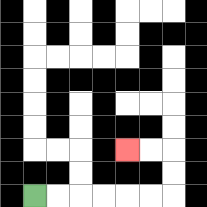{'start': '[1, 8]', 'end': '[5, 6]', 'path_directions': 'R,R,R,R,R,R,U,U,L,L', 'path_coordinates': '[[1, 8], [2, 8], [3, 8], [4, 8], [5, 8], [6, 8], [7, 8], [7, 7], [7, 6], [6, 6], [5, 6]]'}